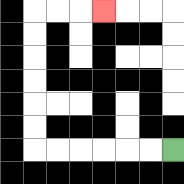{'start': '[7, 6]', 'end': '[4, 0]', 'path_directions': 'L,L,L,L,L,L,U,U,U,U,U,U,R,R,R', 'path_coordinates': '[[7, 6], [6, 6], [5, 6], [4, 6], [3, 6], [2, 6], [1, 6], [1, 5], [1, 4], [1, 3], [1, 2], [1, 1], [1, 0], [2, 0], [3, 0], [4, 0]]'}